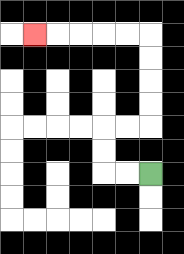{'start': '[6, 7]', 'end': '[1, 1]', 'path_directions': 'L,L,U,U,R,R,U,U,U,U,L,L,L,L,L', 'path_coordinates': '[[6, 7], [5, 7], [4, 7], [4, 6], [4, 5], [5, 5], [6, 5], [6, 4], [6, 3], [6, 2], [6, 1], [5, 1], [4, 1], [3, 1], [2, 1], [1, 1]]'}